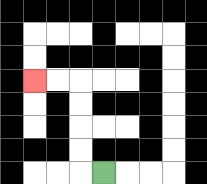{'start': '[4, 7]', 'end': '[1, 3]', 'path_directions': 'L,U,U,U,U,L,L', 'path_coordinates': '[[4, 7], [3, 7], [3, 6], [3, 5], [3, 4], [3, 3], [2, 3], [1, 3]]'}